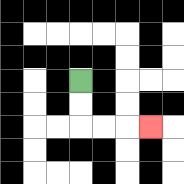{'start': '[3, 3]', 'end': '[6, 5]', 'path_directions': 'D,D,R,R,R', 'path_coordinates': '[[3, 3], [3, 4], [3, 5], [4, 5], [5, 5], [6, 5]]'}